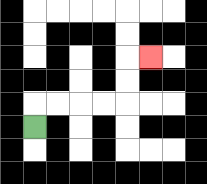{'start': '[1, 5]', 'end': '[6, 2]', 'path_directions': 'U,R,R,R,R,U,U,R', 'path_coordinates': '[[1, 5], [1, 4], [2, 4], [3, 4], [4, 4], [5, 4], [5, 3], [5, 2], [6, 2]]'}